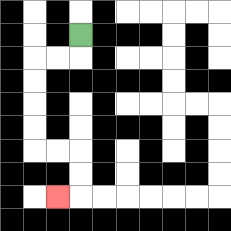{'start': '[3, 1]', 'end': '[2, 8]', 'path_directions': 'D,L,L,D,D,D,D,R,R,D,D,L', 'path_coordinates': '[[3, 1], [3, 2], [2, 2], [1, 2], [1, 3], [1, 4], [1, 5], [1, 6], [2, 6], [3, 6], [3, 7], [3, 8], [2, 8]]'}